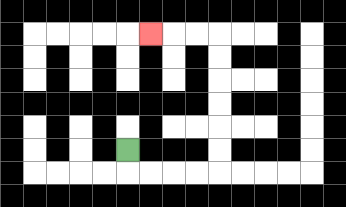{'start': '[5, 6]', 'end': '[6, 1]', 'path_directions': 'D,R,R,R,R,U,U,U,U,U,U,L,L,L', 'path_coordinates': '[[5, 6], [5, 7], [6, 7], [7, 7], [8, 7], [9, 7], [9, 6], [9, 5], [9, 4], [9, 3], [9, 2], [9, 1], [8, 1], [7, 1], [6, 1]]'}